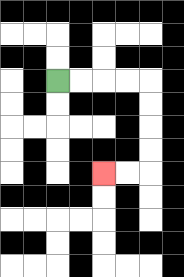{'start': '[2, 3]', 'end': '[4, 7]', 'path_directions': 'R,R,R,R,D,D,D,D,L,L', 'path_coordinates': '[[2, 3], [3, 3], [4, 3], [5, 3], [6, 3], [6, 4], [6, 5], [6, 6], [6, 7], [5, 7], [4, 7]]'}